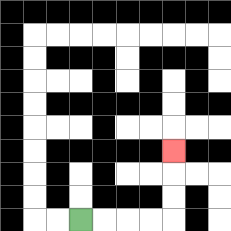{'start': '[3, 9]', 'end': '[7, 6]', 'path_directions': 'R,R,R,R,U,U,U', 'path_coordinates': '[[3, 9], [4, 9], [5, 9], [6, 9], [7, 9], [7, 8], [7, 7], [7, 6]]'}